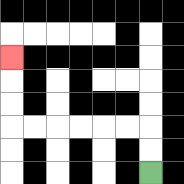{'start': '[6, 7]', 'end': '[0, 2]', 'path_directions': 'U,U,L,L,L,L,L,L,U,U,U', 'path_coordinates': '[[6, 7], [6, 6], [6, 5], [5, 5], [4, 5], [3, 5], [2, 5], [1, 5], [0, 5], [0, 4], [0, 3], [0, 2]]'}